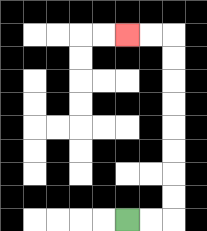{'start': '[5, 9]', 'end': '[5, 1]', 'path_directions': 'R,R,U,U,U,U,U,U,U,U,L,L', 'path_coordinates': '[[5, 9], [6, 9], [7, 9], [7, 8], [7, 7], [7, 6], [7, 5], [7, 4], [7, 3], [7, 2], [7, 1], [6, 1], [5, 1]]'}